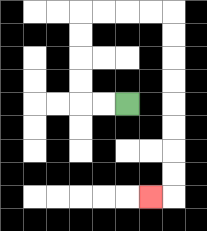{'start': '[5, 4]', 'end': '[6, 8]', 'path_directions': 'L,L,U,U,U,U,R,R,R,R,D,D,D,D,D,D,D,D,L', 'path_coordinates': '[[5, 4], [4, 4], [3, 4], [3, 3], [3, 2], [3, 1], [3, 0], [4, 0], [5, 0], [6, 0], [7, 0], [7, 1], [7, 2], [7, 3], [7, 4], [7, 5], [7, 6], [7, 7], [7, 8], [6, 8]]'}